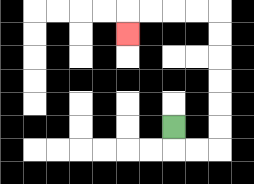{'start': '[7, 5]', 'end': '[5, 1]', 'path_directions': 'D,R,R,U,U,U,U,U,U,L,L,L,L,D', 'path_coordinates': '[[7, 5], [7, 6], [8, 6], [9, 6], [9, 5], [9, 4], [9, 3], [9, 2], [9, 1], [9, 0], [8, 0], [7, 0], [6, 0], [5, 0], [5, 1]]'}